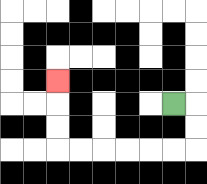{'start': '[7, 4]', 'end': '[2, 3]', 'path_directions': 'R,D,D,L,L,L,L,L,L,U,U,U', 'path_coordinates': '[[7, 4], [8, 4], [8, 5], [8, 6], [7, 6], [6, 6], [5, 6], [4, 6], [3, 6], [2, 6], [2, 5], [2, 4], [2, 3]]'}